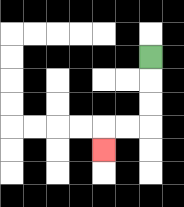{'start': '[6, 2]', 'end': '[4, 6]', 'path_directions': 'D,D,D,L,L,D', 'path_coordinates': '[[6, 2], [6, 3], [6, 4], [6, 5], [5, 5], [4, 5], [4, 6]]'}